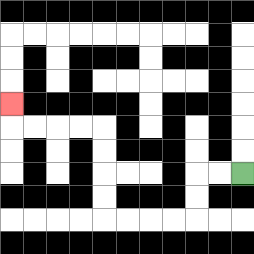{'start': '[10, 7]', 'end': '[0, 4]', 'path_directions': 'L,L,D,D,L,L,L,L,U,U,U,U,L,L,L,L,U', 'path_coordinates': '[[10, 7], [9, 7], [8, 7], [8, 8], [8, 9], [7, 9], [6, 9], [5, 9], [4, 9], [4, 8], [4, 7], [4, 6], [4, 5], [3, 5], [2, 5], [1, 5], [0, 5], [0, 4]]'}